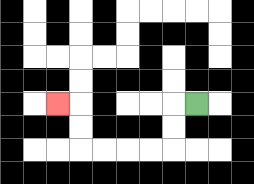{'start': '[8, 4]', 'end': '[2, 4]', 'path_directions': 'L,D,D,L,L,L,L,U,U,L', 'path_coordinates': '[[8, 4], [7, 4], [7, 5], [7, 6], [6, 6], [5, 6], [4, 6], [3, 6], [3, 5], [3, 4], [2, 4]]'}